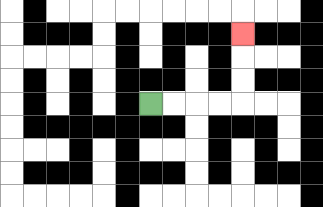{'start': '[6, 4]', 'end': '[10, 1]', 'path_directions': 'R,R,R,R,U,U,U', 'path_coordinates': '[[6, 4], [7, 4], [8, 4], [9, 4], [10, 4], [10, 3], [10, 2], [10, 1]]'}